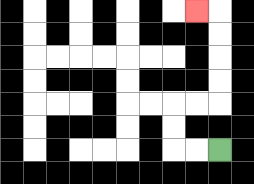{'start': '[9, 6]', 'end': '[8, 0]', 'path_directions': 'L,L,U,U,R,R,U,U,U,U,L', 'path_coordinates': '[[9, 6], [8, 6], [7, 6], [7, 5], [7, 4], [8, 4], [9, 4], [9, 3], [9, 2], [9, 1], [9, 0], [8, 0]]'}